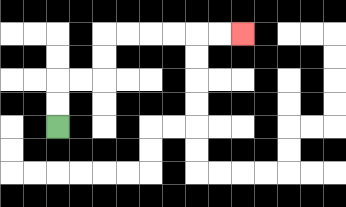{'start': '[2, 5]', 'end': '[10, 1]', 'path_directions': 'U,U,R,R,U,U,R,R,R,R,R,R', 'path_coordinates': '[[2, 5], [2, 4], [2, 3], [3, 3], [4, 3], [4, 2], [4, 1], [5, 1], [6, 1], [7, 1], [8, 1], [9, 1], [10, 1]]'}